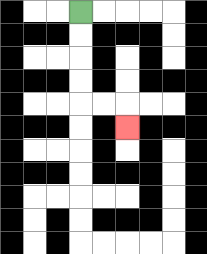{'start': '[3, 0]', 'end': '[5, 5]', 'path_directions': 'D,D,D,D,R,R,D', 'path_coordinates': '[[3, 0], [3, 1], [3, 2], [3, 3], [3, 4], [4, 4], [5, 4], [5, 5]]'}